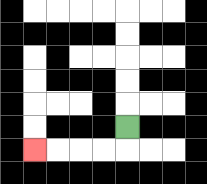{'start': '[5, 5]', 'end': '[1, 6]', 'path_directions': 'D,L,L,L,L', 'path_coordinates': '[[5, 5], [5, 6], [4, 6], [3, 6], [2, 6], [1, 6]]'}